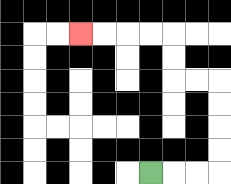{'start': '[6, 7]', 'end': '[3, 1]', 'path_directions': 'R,R,R,U,U,U,U,L,L,U,U,L,L,L,L', 'path_coordinates': '[[6, 7], [7, 7], [8, 7], [9, 7], [9, 6], [9, 5], [9, 4], [9, 3], [8, 3], [7, 3], [7, 2], [7, 1], [6, 1], [5, 1], [4, 1], [3, 1]]'}